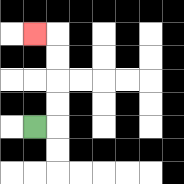{'start': '[1, 5]', 'end': '[1, 1]', 'path_directions': 'R,U,U,U,U,L', 'path_coordinates': '[[1, 5], [2, 5], [2, 4], [2, 3], [2, 2], [2, 1], [1, 1]]'}